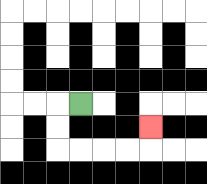{'start': '[3, 4]', 'end': '[6, 5]', 'path_directions': 'L,D,D,R,R,R,R,U', 'path_coordinates': '[[3, 4], [2, 4], [2, 5], [2, 6], [3, 6], [4, 6], [5, 6], [6, 6], [6, 5]]'}